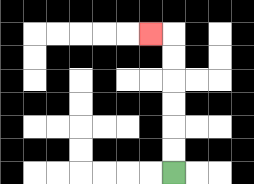{'start': '[7, 7]', 'end': '[6, 1]', 'path_directions': 'U,U,U,U,U,U,L', 'path_coordinates': '[[7, 7], [7, 6], [7, 5], [7, 4], [7, 3], [7, 2], [7, 1], [6, 1]]'}